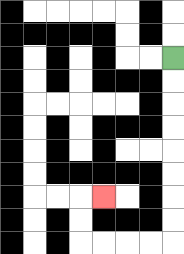{'start': '[7, 2]', 'end': '[4, 8]', 'path_directions': 'D,D,D,D,D,D,D,D,L,L,L,L,U,U,R', 'path_coordinates': '[[7, 2], [7, 3], [7, 4], [7, 5], [7, 6], [7, 7], [7, 8], [7, 9], [7, 10], [6, 10], [5, 10], [4, 10], [3, 10], [3, 9], [3, 8], [4, 8]]'}